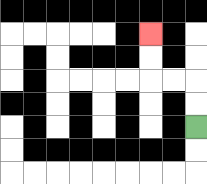{'start': '[8, 5]', 'end': '[6, 1]', 'path_directions': 'U,U,L,L,U,U', 'path_coordinates': '[[8, 5], [8, 4], [8, 3], [7, 3], [6, 3], [6, 2], [6, 1]]'}